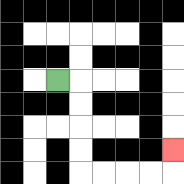{'start': '[2, 3]', 'end': '[7, 6]', 'path_directions': 'R,D,D,D,D,R,R,R,R,U', 'path_coordinates': '[[2, 3], [3, 3], [3, 4], [3, 5], [3, 6], [3, 7], [4, 7], [5, 7], [6, 7], [7, 7], [7, 6]]'}